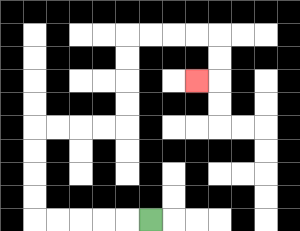{'start': '[6, 9]', 'end': '[8, 3]', 'path_directions': 'L,L,L,L,L,U,U,U,U,R,R,R,R,U,U,U,U,R,R,R,R,D,D,L', 'path_coordinates': '[[6, 9], [5, 9], [4, 9], [3, 9], [2, 9], [1, 9], [1, 8], [1, 7], [1, 6], [1, 5], [2, 5], [3, 5], [4, 5], [5, 5], [5, 4], [5, 3], [5, 2], [5, 1], [6, 1], [7, 1], [8, 1], [9, 1], [9, 2], [9, 3], [8, 3]]'}